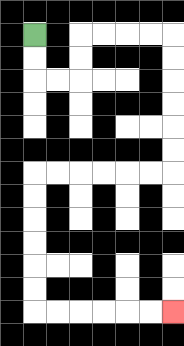{'start': '[1, 1]', 'end': '[7, 13]', 'path_directions': 'D,D,R,R,U,U,R,R,R,R,D,D,D,D,D,D,L,L,L,L,L,L,D,D,D,D,D,D,R,R,R,R,R,R', 'path_coordinates': '[[1, 1], [1, 2], [1, 3], [2, 3], [3, 3], [3, 2], [3, 1], [4, 1], [5, 1], [6, 1], [7, 1], [7, 2], [7, 3], [7, 4], [7, 5], [7, 6], [7, 7], [6, 7], [5, 7], [4, 7], [3, 7], [2, 7], [1, 7], [1, 8], [1, 9], [1, 10], [1, 11], [1, 12], [1, 13], [2, 13], [3, 13], [4, 13], [5, 13], [6, 13], [7, 13]]'}